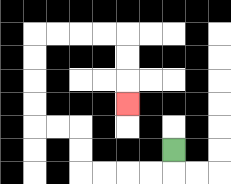{'start': '[7, 6]', 'end': '[5, 4]', 'path_directions': 'D,L,L,L,L,U,U,L,L,U,U,U,U,R,R,R,R,D,D,D', 'path_coordinates': '[[7, 6], [7, 7], [6, 7], [5, 7], [4, 7], [3, 7], [3, 6], [3, 5], [2, 5], [1, 5], [1, 4], [1, 3], [1, 2], [1, 1], [2, 1], [3, 1], [4, 1], [5, 1], [5, 2], [5, 3], [5, 4]]'}